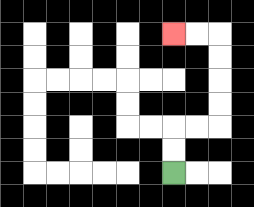{'start': '[7, 7]', 'end': '[7, 1]', 'path_directions': 'U,U,R,R,U,U,U,U,L,L', 'path_coordinates': '[[7, 7], [7, 6], [7, 5], [8, 5], [9, 5], [9, 4], [9, 3], [9, 2], [9, 1], [8, 1], [7, 1]]'}